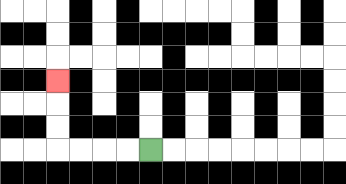{'start': '[6, 6]', 'end': '[2, 3]', 'path_directions': 'L,L,L,L,U,U,U', 'path_coordinates': '[[6, 6], [5, 6], [4, 6], [3, 6], [2, 6], [2, 5], [2, 4], [2, 3]]'}